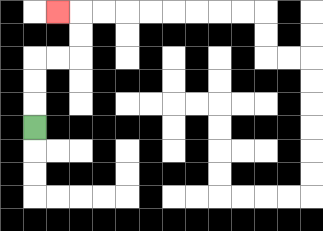{'start': '[1, 5]', 'end': '[2, 0]', 'path_directions': 'U,U,U,R,R,U,U,L', 'path_coordinates': '[[1, 5], [1, 4], [1, 3], [1, 2], [2, 2], [3, 2], [3, 1], [3, 0], [2, 0]]'}